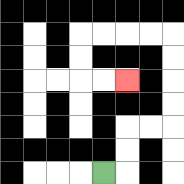{'start': '[4, 7]', 'end': '[5, 3]', 'path_directions': 'R,U,U,R,R,U,U,U,U,L,L,L,L,D,D,R,R', 'path_coordinates': '[[4, 7], [5, 7], [5, 6], [5, 5], [6, 5], [7, 5], [7, 4], [7, 3], [7, 2], [7, 1], [6, 1], [5, 1], [4, 1], [3, 1], [3, 2], [3, 3], [4, 3], [5, 3]]'}